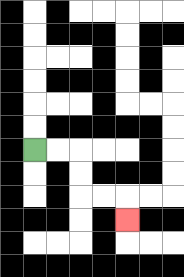{'start': '[1, 6]', 'end': '[5, 9]', 'path_directions': 'R,R,D,D,R,R,D', 'path_coordinates': '[[1, 6], [2, 6], [3, 6], [3, 7], [3, 8], [4, 8], [5, 8], [5, 9]]'}